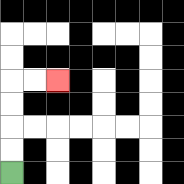{'start': '[0, 7]', 'end': '[2, 3]', 'path_directions': 'U,U,U,U,R,R', 'path_coordinates': '[[0, 7], [0, 6], [0, 5], [0, 4], [0, 3], [1, 3], [2, 3]]'}